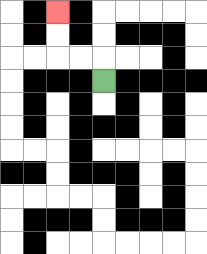{'start': '[4, 3]', 'end': '[2, 0]', 'path_directions': 'U,L,L,U,U', 'path_coordinates': '[[4, 3], [4, 2], [3, 2], [2, 2], [2, 1], [2, 0]]'}